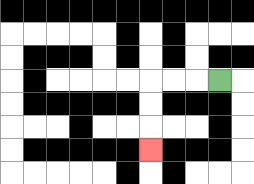{'start': '[9, 3]', 'end': '[6, 6]', 'path_directions': 'L,L,L,D,D,D', 'path_coordinates': '[[9, 3], [8, 3], [7, 3], [6, 3], [6, 4], [6, 5], [6, 6]]'}